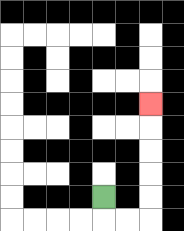{'start': '[4, 8]', 'end': '[6, 4]', 'path_directions': 'D,R,R,U,U,U,U,U', 'path_coordinates': '[[4, 8], [4, 9], [5, 9], [6, 9], [6, 8], [6, 7], [6, 6], [6, 5], [6, 4]]'}